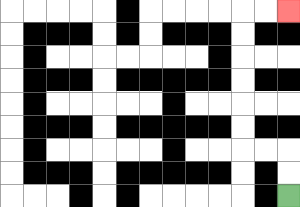{'start': '[12, 8]', 'end': '[12, 0]', 'path_directions': 'U,U,L,L,U,U,U,U,U,U,R,R', 'path_coordinates': '[[12, 8], [12, 7], [12, 6], [11, 6], [10, 6], [10, 5], [10, 4], [10, 3], [10, 2], [10, 1], [10, 0], [11, 0], [12, 0]]'}